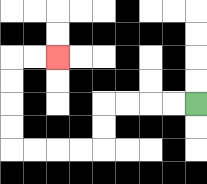{'start': '[8, 4]', 'end': '[2, 2]', 'path_directions': 'L,L,L,L,D,D,L,L,L,L,U,U,U,U,R,R', 'path_coordinates': '[[8, 4], [7, 4], [6, 4], [5, 4], [4, 4], [4, 5], [4, 6], [3, 6], [2, 6], [1, 6], [0, 6], [0, 5], [0, 4], [0, 3], [0, 2], [1, 2], [2, 2]]'}